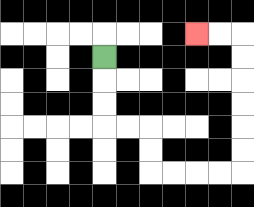{'start': '[4, 2]', 'end': '[8, 1]', 'path_directions': 'D,D,D,R,R,D,D,R,R,R,R,U,U,U,U,U,U,L,L', 'path_coordinates': '[[4, 2], [4, 3], [4, 4], [4, 5], [5, 5], [6, 5], [6, 6], [6, 7], [7, 7], [8, 7], [9, 7], [10, 7], [10, 6], [10, 5], [10, 4], [10, 3], [10, 2], [10, 1], [9, 1], [8, 1]]'}